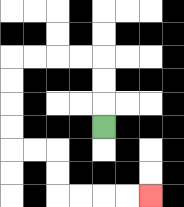{'start': '[4, 5]', 'end': '[6, 8]', 'path_directions': 'U,U,U,L,L,L,L,D,D,D,D,R,R,D,D,R,R,R,R', 'path_coordinates': '[[4, 5], [4, 4], [4, 3], [4, 2], [3, 2], [2, 2], [1, 2], [0, 2], [0, 3], [0, 4], [0, 5], [0, 6], [1, 6], [2, 6], [2, 7], [2, 8], [3, 8], [4, 8], [5, 8], [6, 8]]'}